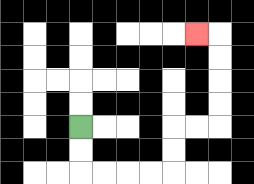{'start': '[3, 5]', 'end': '[8, 1]', 'path_directions': 'D,D,R,R,R,R,U,U,R,R,U,U,U,U,L', 'path_coordinates': '[[3, 5], [3, 6], [3, 7], [4, 7], [5, 7], [6, 7], [7, 7], [7, 6], [7, 5], [8, 5], [9, 5], [9, 4], [9, 3], [9, 2], [9, 1], [8, 1]]'}